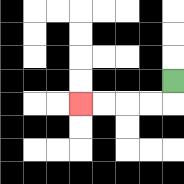{'start': '[7, 3]', 'end': '[3, 4]', 'path_directions': 'D,L,L,L,L', 'path_coordinates': '[[7, 3], [7, 4], [6, 4], [5, 4], [4, 4], [3, 4]]'}